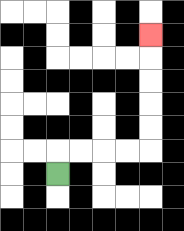{'start': '[2, 7]', 'end': '[6, 1]', 'path_directions': 'U,R,R,R,R,U,U,U,U,U', 'path_coordinates': '[[2, 7], [2, 6], [3, 6], [4, 6], [5, 6], [6, 6], [6, 5], [6, 4], [6, 3], [6, 2], [6, 1]]'}